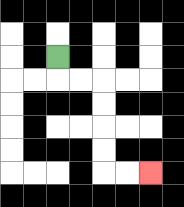{'start': '[2, 2]', 'end': '[6, 7]', 'path_directions': 'D,R,R,D,D,D,D,R,R', 'path_coordinates': '[[2, 2], [2, 3], [3, 3], [4, 3], [4, 4], [4, 5], [4, 6], [4, 7], [5, 7], [6, 7]]'}